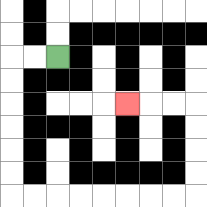{'start': '[2, 2]', 'end': '[5, 4]', 'path_directions': 'L,L,D,D,D,D,D,D,R,R,R,R,R,R,R,R,U,U,U,U,L,L,L', 'path_coordinates': '[[2, 2], [1, 2], [0, 2], [0, 3], [0, 4], [0, 5], [0, 6], [0, 7], [0, 8], [1, 8], [2, 8], [3, 8], [4, 8], [5, 8], [6, 8], [7, 8], [8, 8], [8, 7], [8, 6], [8, 5], [8, 4], [7, 4], [6, 4], [5, 4]]'}